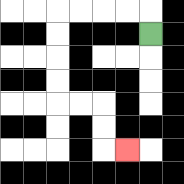{'start': '[6, 1]', 'end': '[5, 6]', 'path_directions': 'U,L,L,L,L,D,D,D,D,R,R,D,D,R', 'path_coordinates': '[[6, 1], [6, 0], [5, 0], [4, 0], [3, 0], [2, 0], [2, 1], [2, 2], [2, 3], [2, 4], [3, 4], [4, 4], [4, 5], [4, 6], [5, 6]]'}